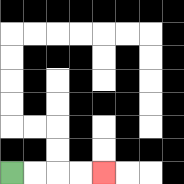{'start': '[0, 7]', 'end': '[4, 7]', 'path_directions': 'R,R,R,R', 'path_coordinates': '[[0, 7], [1, 7], [2, 7], [3, 7], [4, 7]]'}